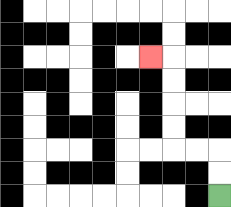{'start': '[9, 8]', 'end': '[6, 2]', 'path_directions': 'U,U,L,L,U,U,U,U,L', 'path_coordinates': '[[9, 8], [9, 7], [9, 6], [8, 6], [7, 6], [7, 5], [7, 4], [7, 3], [7, 2], [6, 2]]'}